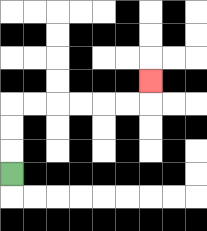{'start': '[0, 7]', 'end': '[6, 3]', 'path_directions': 'U,U,U,R,R,R,R,R,R,U', 'path_coordinates': '[[0, 7], [0, 6], [0, 5], [0, 4], [1, 4], [2, 4], [3, 4], [4, 4], [5, 4], [6, 4], [6, 3]]'}